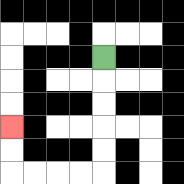{'start': '[4, 2]', 'end': '[0, 5]', 'path_directions': 'D,D,D,D,D,L,L,L,L,U,U', 'path_coordinates': '[[4, 2], [4, 3], [4, 4], [4, 5], [4, 6], [4, 7], [3, 7], [2, 7], [1, 7], [0, 7], [0, 6], [0, 5]]'}